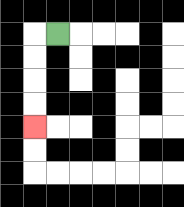{'start': '[2, 1]', 'end': '[1, 5]', 'path_directions': 'L,D,D,D,D', 'path_coordinates': '[[2, 1], [1, 1], [1, 2], [1, 3], [1, 4], [1, 5]]'}